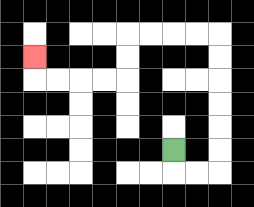{'start': '[7, 6]', 'end': '[1, 2]', 'path_directions': 'D,R,R,U,U,U,U,U,U,L,L,L,L,D,D,L,L,L,L,U', 'path_coordinates': '[[7, 6], [7, 7], [8, 7], [9, 7], [9, 6], [9, 5], [9, 4], [9, 3], [9, 2], [9, 1], [8, 1], [7, 1], [6, 1], [5, 1], [5, 2], [5, 3], [4, 3], [3, 3], [2, 3], [1, 3], [1, 2]]'}